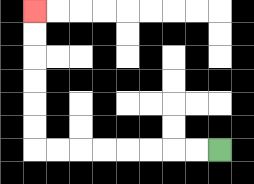{'start': '[9, 6]', 'end': '[1, 0]', 'path_directions': 'L,L,L,L,L,L,L,L,U,U,U,U,U,U', 'path_coordinates': '[[9, 6], [8, 6], [7, 6], [6, 6], [5, 6], [4, 6], [3, 6], [2, 6], [1, 6], [1, 5], [1, 4], [1, 3], [1, 2], [1, 1], [1, 0]]'}